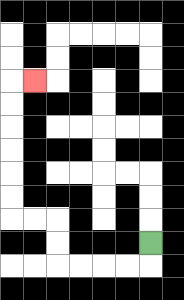{'start': '[6, 10]', 'end': '[1, 3]', 'path_directions': 'D,L,L,L,L,U,U,L,L,U,U,U,U,U,U,R', 'path_coordinates': '[[6, 10], [6, 11], [5, 11], [4, 11], [3, 11], [2, 11], [2, 10], [2, 9], [1, 9], [0, 9], [0, 8], [0, 7], [0, 6], [0, 5], [0, 4], [0, 3], [1, 3]]'}